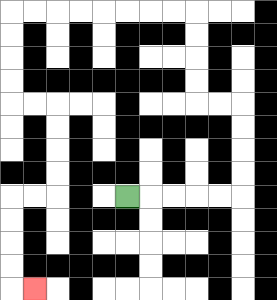{'start': '[5, 8]', 'end': '[1, 12]', 'path_directions': 'R,R,R,R,R,U,U,U,U,L,L,U,U,U,U,L,L,L,L,L,L,L,L,D,D,D,D,R,R,D,D,D,D,L,L,D,D,D,D,R', 'path_coordinates': '[[5, 8], [6, 8], [7, 8], [8, 8], [9, 8], [10, 8], [10, 7], [10, 6], [10, 5], [10, 4], [9, 4], [8, 4], [8, 3], [8, 2], [8, 1], [8, 0], [7, 0], [6, 0], [5, 0], [4, 0], [3, 0], [2, 0], [1, 0], [0, 0], [0, 1], [0, 2], [0, 3], [0, 4], [1, 4], [2, 4], [2, 5], [2, 6], [2, 7], [2, 8], [1, 8], [0, 8], [0, 9], [0, 10], [0, 11], [0, 12], [1, 12]]'}